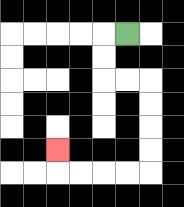{'start': '[5, 1]', 'end': '[2, 6]', 'path_directions': 'L,D,D,R,R,D,D,D,D,L,L,L,L,U', 'path_coordinates': '[[5, 1], [4, 1], [4, 2], [4, 3], [5, 3], [6, 3], [6, 4], [6, 5], [6, 6], [6, 7], [5, 7], [4, 7], [3, 7], [2, 7], [2, 6]]'}